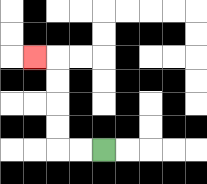{'start': '[4, 6]', 'end': '[1, 2]', 'path_directions': 'L,L,U,U,U,U,L', 'path_coordinates': '[[4, 6], [3, 6], [2, 6], [2, 5], [2, 4], [2, 3], [2, 2], [1, 2]]'}